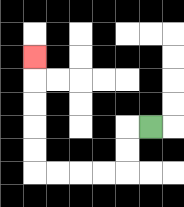{'start': '[6, 5]', 'end': '[1, 2]', 'path_directions': 'L,D,D,L,L,L,L,U,U,U,U,U', 'path_coordinates': '[[6, 5], [5, 5], [5, 6], [5, 7], [4, 7], [3, 7], [2, 7], [1, 7], [1, 6], [1, 5], [1, 4], [1, 3], [1, 2]]'}